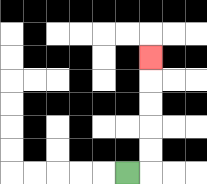{'start': '[5, 7]', 'end': '[6, 2]', 'path_directions': 'R,U,U,U,U,U', 'path_coordinates': '[[5, 7], [6, 7], [6, 6], [6, 5], [6, 4], [6, 3], [6, 2]]'}